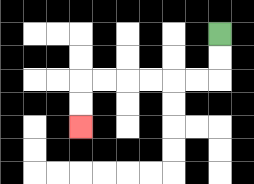{'start': '[9, 1]', 'end': '[3, 5]', 'path_directions': 'D,D,L,L,L,L,L,L,D,D', 'path_coordinates': '[[9, 1], [9, 2], [9, 3], [8, 3], [7, 3], [6, 3], [5, 3], [4, 3], [3, 3], [3, 4], [3, 5]]'}